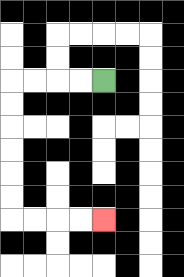{'start': '[4, 3]', 'end': '[4, 9]', 'path_directions': 'L,L,L,L,D,D,D,D,D,D,R,R,R,R', 'path_coordinates': '[[4, 3], [3, 3], [2, 3], [1, 3], [0, 3], [0, 4], [0, 5], [0, 6], [0, 7], [0, 8], [0, 9], [1, 9], [2, 9], [3, 9], [4, 9]]'}